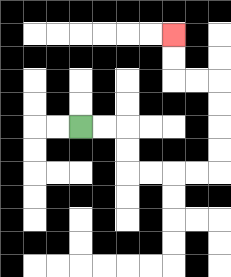{'start': '[3, 5]', 'end': '[7, 1]', 'path_directions': 'R,R,D,D,R,R,R,R,U,U,U,U,L,L,U,U', 'path_coordinates': '[[3, 5], [4, 5], [5, 5], [5, 6], [5, 7], [6, 7], [7, 7], [8, 7], [9, 7], [9, 6], [9, 5], [9, 4], [9, 3], [8, 3], [7, 3], [7, 2], [7, 1]]'}